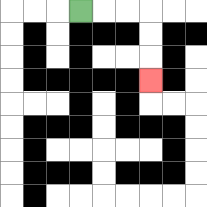{'start': '[3, 0]', 'end': '[6, 3]', 'path_directions': 'R,R,R,D,D,D', 'path_coordinates': '[[3, 0], [4, 0], [5, 0], [6, 0], [6, 1], [6, 2], [6, 3]]'}